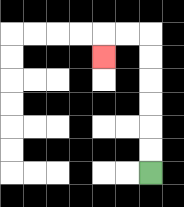{'start': '[6, 7]', 'end': '[4, 2]', 'path_directions': 'U,U,U,U,U,U,L,L,D', 'path_coordinates': '[[6, 7], [6, 6], [6, 5], [6, 4], [6, 3], [6, 2], [6, 1], [5, 1], [4, 1], [4, 2]]'}